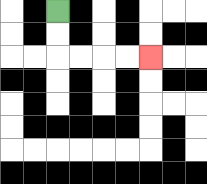{'start': '[2, 0]', 'end': '[6, 2]', 'path_directions': 'D,D,R,R,R,R', 'path_coordinates': '[[2, 0], [2, 1], [2, 2], [3, 2], [4, 2], [5, 2], [6, 2]]'}